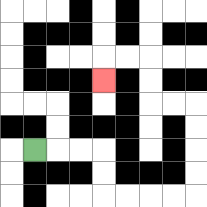{'start': '[1, 6]', 'end': '[4, 3]', 'path_directions': 'R,R,R,D,D,R,R,R,R,U,U,U,U,L,L,U,U,L,L,D', 'path_coordinates': '[[1, 6], [2, 6], [3, 6], [4, 6], [4, 7], [4, 8], [5, 8], [6, 8], [7, 8], [8, 8], [8, 7], [8, 6], [8, 5], [8, 4], [7, 4], [6, 4], [6, 3], [6, 2], [5, 2], [4, 2], [4, 3]]'}